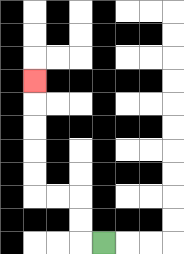{'start': '[4, 10]', 'end': '[1, 3]', 'path_directions': 'L,U,U,L,L,U,U,U,U,U', 'path_coordinates': '[[4, 10], [3, 10], [3, 9], [3, 8], [2, 8], [1, 8], [1, 7], [1, 6], [1, 5], [1, 4], [1, 3]]'}